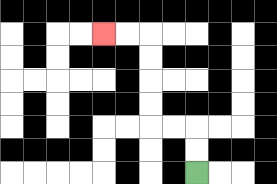{'start': '[8, 7]', 'end': '[4, 1]', 'path_directions': 'U,U,L,L,U,U,U,U,L,L', 'path_coordinates': '[[8, 7], [8, 6], [8, 5], [7, 5], [6, 5], [6, 4], [6, 3], [6, 2], [6, 1], [5, 1], [4, 1]]'}